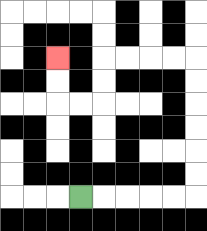{'start': '[3, 8]', 'end': '[2, 2]', 'path_directions': 'R,R,R,R,R,U,U,U,U,U,U,L,L,L,L,D,D,L,L,U,U', 'path_coordinates': '[[3, 8], [4, 8], [5, 8], [6, 8], [7, 8], [8, 8], [8, 7], [8, 6], [8, 5], [8, 4], [8, 3], [8, 2], [7, 2], [6, 2], [5, 2], [4, 2], [4, 3], [4, 4], [3, 4], [2, 4], [2, 3], [2, 2]]'}